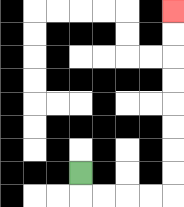{'start': '[3, 7]', 'end': '[7, 0]', 'path_directions': 'D,R,R,R,R,U,U,U,U,U,U,U,U', 'path_coordinates': '[[3, 7], [3, 8], [4, 8], [5, 8], [6, 8], [7, 8], [7, 7], [7, 6], [7, 5], [7, 4], [7, 3], [7, 2], [7, 1], [7, 0]]'}